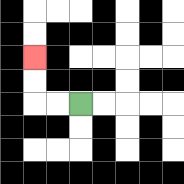{'start': '[3, 4]', 'end': '[1, 2]', 'path_directions': 'L,L,U,U', 'path_coordinates': '[[3, 4], [2, 4], [1, 4], [1, 3], [1, 2]]'}